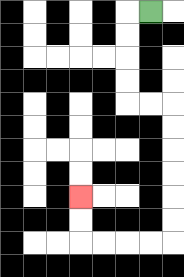{'start': '[6, 0]', 'end': '[3, 8]', 'path_directions': 'L,D,D,D,D,R,R,D,D,D,D,D,D,L,L,L,L,U,U', 'path_coordinates': '[[6, 0], [5, 0], [5, 1], [5, 2], [5, 3], [5, 4], [6, 4], [7, 4], [7, 5], [7, 6], [7, 7], [7, 8], [7, 9], [7, 10], [6, 10], [5, 10], [4, 10], [3, 10], [3, 9], [3, 8]]'}